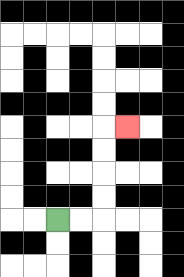{'start': '[2, 9]', 'end': '[5, 5]', 'path_directions': 'R,R,U,U,U,U,R', 'path_coordinates': '[[2, 9], [3, 9], [4, 9], [4, 8], [4, 7], [4, 6], [4, 5], [5, 5]]'}